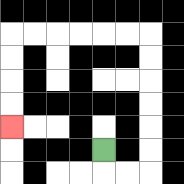{'start': '[4, 6]', 'end': '[0, 5]', 'path_directions': 'D,R,R,U,U,U,U,U,U,L,L,L,L,L,L,D,D,D,D', 'path_coordinates': '[[4, 6], [4, 7], [5, 7], [6, 7], [6, 6], [6, 5], [6, 4], [6, 3], [6, 2], [6, 1], [5, 1], [4, 1], [3, 1], [2, 1], [1, 1], [0, 1], [0, 2], [0, 3], [0, 4], [0, 5]]'}